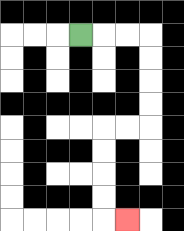{'start': '[3, 1]', 'end': '[5, 9]', 'path_directions': 'R,R,R,D,D,D,D,L,L,D,D,D,D,R', 'path_coordinates': '[[3, 1], [4, 1], [5, 1], [6, 1], [6, 2], [6, 3], [6, 4], [6, 5], [5, 5], [4, 5], [4, 6], [4, 7], [4, 8], [4, 9], [5, 9]]'}